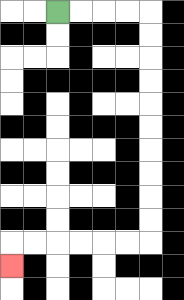{'start': '[2, 0]', 'end': '[0, 11]', 'path_directions': 'R,R,R,R,D,D,D,D,D,D,D,D,D,D,L,L,L,L,L,L,D', 'path_coordinates': '[[2, 0], [3, 0], [4, 0], [5, 0], [6, 0], [6, 1], [6, 2], [6, 3], [6, 4], [6, 5], [6, 6], [6, 7], [6, 8], [6, 9], [6, 10], [5, 10], [4, 10], [3, 10], [2, 10], [1, 10], [0, 10], [0, 11]]'}